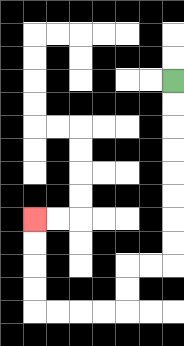{'start': '[7, 3]', 'end': '[1, 9]', 'path_directions': 'D,D,D,D,D,D,D,D,L,L,D,D,L,L,L,L,U,U,U,U', 'path_coordinates': '[[7, 3], [7, 4], [7, 5], [7, 6], [7, 7], [7, 8], [7, 9], [7, 10], [7, 11], [6, 11], [5, 11], [5, 12], [5, 13], [4, 13], [3, 13], [2, 13], [1, 13], [1, 12], [1, 11], [1, 10], [1, 9]]'}